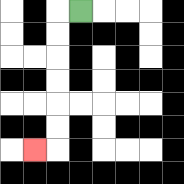{'start': '[3, 0]', 'end': '[1, 6]', 'path_directions': 'L,D,D,D,D,D,D,L', 'path_coordinates': '[[3, 0], [2, 0], [2, 1], [2, 2], [2, 3], [2, 4], [2, 5], [2, 6], [1, 6]]'}